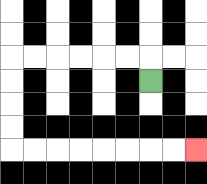{'start': '[6, 3]', 'end': '[8, 6]', 'path_directions': 'U,L,L,L,L,L,L,D,D,D,D,R,R,R,R,R,R,R,R', 'path_coordinates': '[[6, 3], [6, 2], [5, 2], [4, 2], [3, 2], [2, 2], [1, 2], [0, 2], [0, 3], [0, 4], [0, 5], [0, 6], [1, 6], [2, 6], [3, 6], [4, 6], [5, 6], [6, 6], [7, 6], [8, 6]]'}